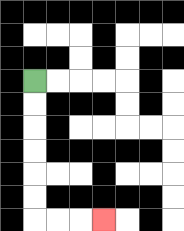{'start': '[1, 3]', 'end': '[4, 9]', 'path_directions': 'D,D,D,D,D,D,R,R,R', 'path_coordinates': '[[1, 3], [1, 4], [1, 5], [1, 6], [1, 7], [1, 8], [1, 9], [2, 9], [3, 9], [4, 9]]'}